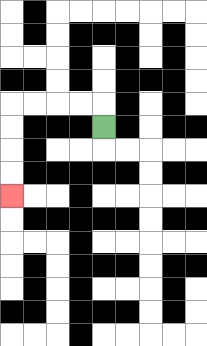{'start': '[4, 5]', 'end': '[0, 8]', 'path_directions': 'U,L,L,L,L,D,D,D,D', 'path_coordinates': '[[4, 5], [4, 4], [3, 4], [2, 4], [1, 4], [0, 4], [0, 5], [0, 6], [0, 7], [0, 8]]'}